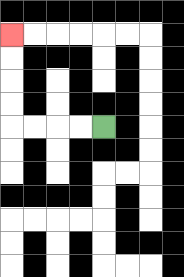{'start': '[4, 5]', 'end': '[0, 1]', 'path_directions': 'L,L,L,L,U,U,U,U', 'path_coordinates': '[[4, 5], [3, 5], [2, 5], [1, 5], [0, 5], [0, 4], [0, 3], [0, 2], [0, 1]]'}